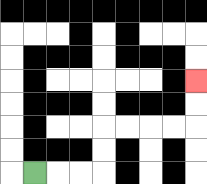{'start': '[1, 7]', 'end': '[8, 3]', 'path_directions': 'R,R,R,U,U,R,R,R,R,U,U', 'path_coordinates': '[[1, 7], [2, 7], [3, 7], [4, 7], [4, 6], [4, 5], [5, 5], [6, 5], [7, 5], [8, 5], [8, 4], [8, 3]]'}